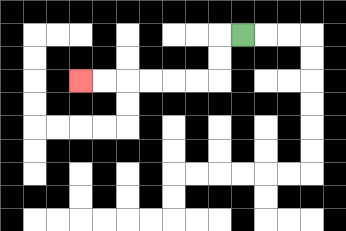{'start': '[10, 1]', 'end': '[3, 3]', 'path_directions': 'L,D,D,L,L,L,L,L,L', 'path_coordinates': '[[10, 1], [9, 1], [9, 2], [9, 3], [8, 3], [7, 3], [6, 3], [5, 3], [4, 3], [3, 3]]'}